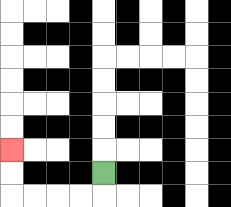{'start': '[4, 7]', 'end': '[0, 6]', 'path_directions': 'D,L,L,L,L,U,U', 'path_coordinates': '[[4, 7], [4, 8], [3, 8], [2, 8], [1, 8], [0, 8], [0, 7], [0, 6]]'}